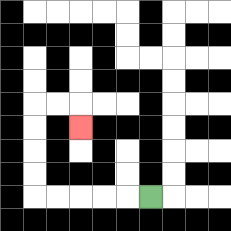{'start': '[6, 8]', 'end': '[3, 5]', 'path_directions': 'L,L,L,L,L,U,U,U,U,R,R,D', 'path_coordinates': '[[6, 8], [5, 8], [4, 8], [3, 8], [2, 8], [1, 8], [1, 7], [1, 6], [1, 5], [1, 4], [2, 4], [3, 4], [3, 5]]'}